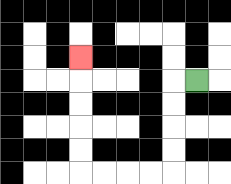{'start': '[8, 3]', 'end': '[3, 2]', 'path_directions': 'L,D,D,D,D,L,L,L,L,U,U,U,U,U', 'path_coordinates': '[[8, 3], [7, 3], [7, 4], [7, 5], [7, 6], [7, 7], [6, 7], [5, 7], [4, 7], [3, 7], [3, 6], [3, 5], [3, 4], [3, 3], [3, 2]]'}